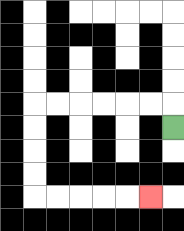{'start': '[7, 5]', 'end': '[6, 8]', 'path_directions': 'U,L,L,L,L,L,L,D,D,D,D,R,R,R,R,R', 'path_coordinates': '[[7, 5], [7, 4], [6, 4], [5, 4], [4, 4], [3, 4], [2, 4], [1, 4], [1, 5], [1, 6], [1, 7], [1, 8], [2, 8], [3, 8], [4, 8], [5, 8], [6, 8]]'}